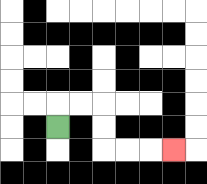{'start': '[2, 5]', 'end': '[7, 6]', 'path_directions': 'U,R,R,D,D,R,R,R', 'path_coordinates': '[[2, 5], [2, 4], [3, 4], [4, 4], [4, 5], [4, 6], [5, 6], [6, 6], [7, 6]]'}